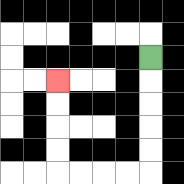{'start': '[6, 2]', 'end': '[2, 3]', 'path_directions': 'D,D,D,D,D,L,L,L,L,U,U,U,U', 'path_coordinates': '[[6, 2], [6, 3], [6, 4], [6, 5], [6, 6], [6, 7], [5, 7], [4, 7], [3, 7], [2, 7], [2, 6], [2, 5], [2, 4], [2, 3]]'}